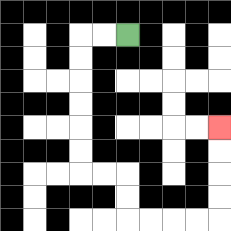{'start': '[5, 1]', 'end': '[9, 5]', 'path_directions': 'L,L,D,D,D,D,D,D,R,R,D,D,R,R,R,R,U,U,U,U', 'path_coordinates': '[[5, 1], [4, 1], [3, 1], [3, 2], [3, 3], [3, 4], [3, 5], [3, 6], [3, 7], [4, 7], [5, 7], [5, 8], [5, 9], [6, 9], [7, 9], [8, 9], [9, 9], [9, 8], [9, 7], [9, 6], [9, 5]]'}